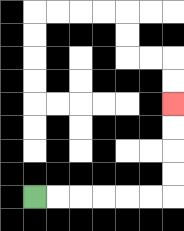{'start': '[1, 8]', 'end': '[7, 4]', 'path_directions': 'R,R,R,R,R,R,U,U,U,U', 'path_coordinates': '[[1, 8], [2, 8], [3, 8], [4, 8], [5, 8], [6, 8], [7, 8], [7, 7], [7, 6], [7, 5], [7, 4]]'}